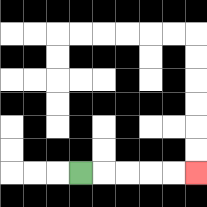{'start': '[3, 7]', 'end': '[8, 7]', 'path_directions': 'R,R,R,R,R', 'path_coordinates': '[[3, 7], [4, 7], [5, 7], [6, 7], [7, 7], [8, 7]]'}